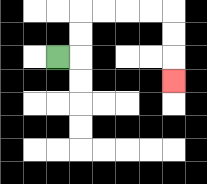{'start': '[2, 2]', 'end': '[7, 3]', 'path_directions': 'R,U,U,R,R,R,R,D,D,D', 'path_coordinates': '[[2, 2], [3, 2], [3, 1], [3, 0], [4, 0], [5, 0], [6, 0], [7, 0], [7, 1], [7, 2], [7, 3]]'}